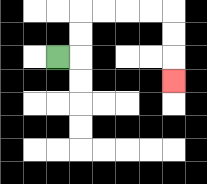{'start': '[2, 2]', 'end': '[7, 3]', 'path_directions': 'R,U,U,R,R,R,R,D,D,D', 'path_coordinates': '[[2, 2], [3, 2], [3, 1], [3, 0], [4, 0], [5, 0], [6, 0], [7, 0], [7, 1], [7, 2], [7, 3]]'}